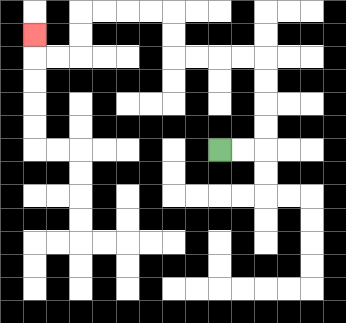{'start': '[9, 6]', 'end': '[1, 1]', 'path_directions': 'R,R,U,U,U,U,L,L,L,L,U,U,L,L,L,L,D,D,L,L,U', 'path_coordinates': '[[9, 6], [10, 6], [11, 6], [11, 5], [11, 4], [11, 3], [11, 2], [10, 2], [9, 2], [8, 2], [7, 2], [7, 1], [7, 0], [6, 0], [5, 0], [4, 0], [3, 0], [3, 1], [3, 2], [2, 2], [1, 2], [1, 1]]'}